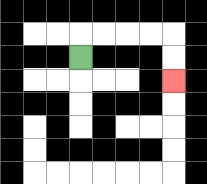{'start': '[3, 2]', 'end': '[7, 3]', 'path_directions': 'U,R,R,R,R,D,D', 'path_coordinates': '[[3, 2], [3, 1], [4, 1], [5, 1], [6, 1], [7, 1], [7, 2], [7, 3]]'}